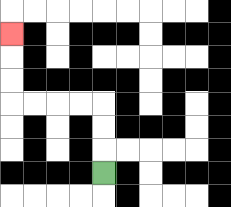{'start': '[4, 7]', 'end': '[0, 1]', 'path_directions': 'U,U,U,L,L,L,L,U,U,U', 'path_coordinates': '[[4, 7], [4, 6], [4, 5], [4, 4], [3, 4], [2, 4], [1, 4], [0, 4], [0, 3], [0, 2], [0, 1]]'}